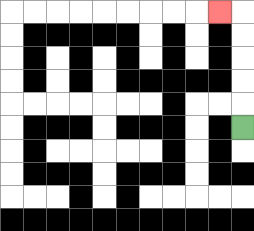{'start': '[10, 5]', 'end': '[9, 0]', 'path_directions': 'U,U,U,U,U,L', 'path_coordinates': '[[10, 5], [10, 4], [10, 3], [10, 2], [10, 1], [10, 0], [9, 0]]'}